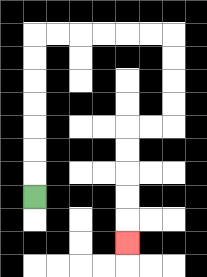{'start': '[1, 8]', 'end': '[5, 10]', 'path_directions': 'U,U,U,U,U,U,U,R,R,R,R,R,R,D,D,D,D,L,L,D,D,D,D,D', 'path_coordinates': '[[1, 8], [1, 7], [1, 6], [1, 5], [1, 4], [1, 3], [1, 2], [1, 1], [2, 1], [3, 1], [4, 1], [5, 1], [6, 1], [7, 1], [7, 2], [7, 3], [7, 4], [7, 5], [6, 5], [5, 5], [5, 6], [5, 7], [5, 8], [5, 9], [5, 10]]'}